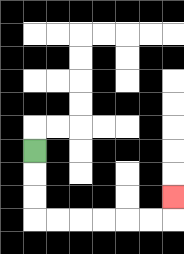{'start': '[1, 6]', 'end': '[7, 8]', 'path_directions': 'D,D,D,R,R,R,R,R,R,U', 'path_coordinates': '[[1, 6], [1, 7], [1, 8], [1, 9], [2, 9], [3, 9], [4, 9], [5, 9], [6, 9], [7, 9], [7, 8]]'}